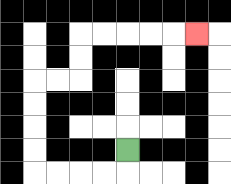{'start': '[5, 6]', 'end': '[8, 1]', 'path_directions': 'D,L,L,L,L,U,U,U,U,R,R,U,U,R,R,R,R,R', 'path_coordinates': '[[5, 6], [5, 7], [4, 7], [3, 7], [2, 7], [1, 7], [1, 6], [1, 5], [1, 4], [1, 3], [2, 3], [3, 3], [3, 2], [3, 1], [4, 1], [5, 1], [6, 1], [7, 1], [8, 1]]'}